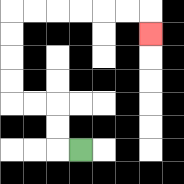{'start': '[3, 6]', 'end': '[6, 1]', 'path_directions': 'L,U,U,L,L,U,U,U,U,R,R,R,R,R,R,D', 'path_coordinates': '[[3, 6], [2, 6], [2, 5], [2, 4], [1, 4], [0, 4], [0, 3], [0, 2], [0, 1], [0, 0], [1, 0], [2, 0], [3, 0], [4, 0], [5, 0], [6, 0], [6, 1]]'}